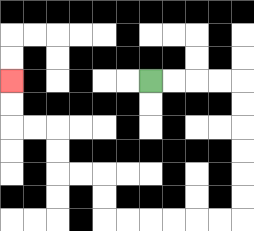{'start': '[6, 3]', 'end': '[0, 3]', 'path_directions': 'R,R,R,R,D,D,D,D,D,D,L,L,L,L,L,L,U,U,L,L,U,U,L,L,U,U', 'path_coordinates': '[[6, 3], [7, 3], [8, 3], [9, 3], [10, 3], [10, 4], [10, 5], [10, 6], [10, 7], [10, 8], [10, 9], [9, 9], [8, 9], [7, 9], [6, 9], [5, 9], [4, 9], [4, 8], [4, 7], [3, 7], [2, 7], [2, 6], [2, 5], [1, 5], [0, 5], [0, 4], [0, 3]]'}